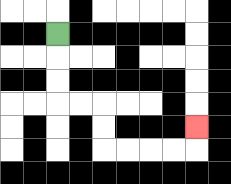{'start': '[2, 1]', 'end': '[8, 5]', 'path_directions': 'D,D,D,R,R,D,D,R,R,R,R,U', 'path_coordinates': '[[2, 1], [2, 2], [2, 3], [2, 4], [3, 4], [4, 4], [4, 5], [4, 6], [5, 6], [6, 6], [7, 6], [8, 6], [8, 5]]'}